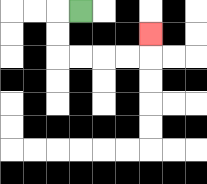{'start': '[3, 0]', 'end': '[6, 1]', 'path_directions': 'L,D,D,R,R,R,R,U', 'path_coordinates': '[[3, 0], [2, 0], [2, 1], [2, 2], [3, 2], [4, 2], [5, 2], [6, 2], [6, 1]]'}